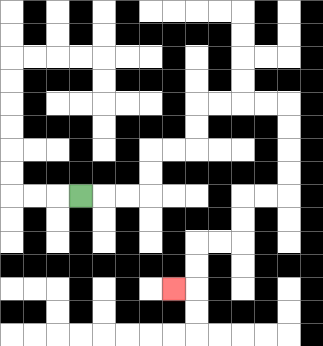{'start': '[3, 8]', 'end': '[7, 12]', 'path_directions': 'R,R,R,U,U,R,R,U,U,R,R,R,R,D,D,D,D,L,L,D,D,L,L,D,D,L', 'path_coordinates': '[[3, 8], [4, 8], [5, 8], [6, 8], [6, 7], [6, 6], [7, 6], [8, 6], [8, 5], [8, 4], [9, 4], [10, 4], [11, 4], [12, 4], [12, 5], [12, 6], [12, 7], [12, 8], [11, 8], [10, 8], [10, 9], [10, 10], [9, 10], [8, 10], [8, 11], [8, 12], [7, 12]]'}